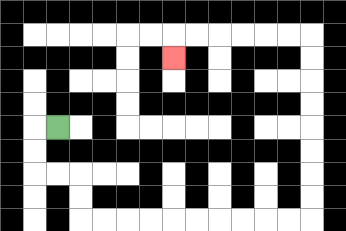{'start': '[2, 5]', 'end': '[7, 2]', 'path_directions': 'L,D,D,R,R,D,D,R,R,R,R,R,R,R,R,R,R,U,U,U,U,U,U,U,U,L,L,L,L,L,L,D', 'path_coordinates': '[[2, 5], [1, 5], [1, 6], [1, 7], [2, 7], [3, 7], [3, 8], [3, 9], [4, 9], [5, 9], [6, 9], [7, 9], [8, 9], [9, 9], [10, 9], [11, 9], [12, 9], [13, 9], [13, 8], [13, 7], [13, 6], [13, 5], [13, 4], [13, 3], [13, 2], [13, 1], [12, 1], [11, 1], [10, 1], [9, 1], [8, 1], [7, 1], [7, 2]]'}